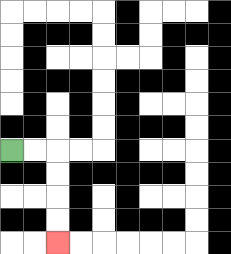{'start': '[0, 6]', 'end': '[2, 10]', 'path_directions': 'R,R,D,D,D,D', 'path_coordinates': '[[0, 6], [1, 6], [2, 6], [2, 7], [2, 8], [2, 9], [2, 10]]'}